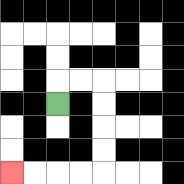{'start': '[2, 4]', 'end': '[0, 7]', 'path_directions': 'U,R,R,D,D,D,D,L,L,L,L', 'path_coordinates': '[[2, 4], [2, 3], [3, 3], [4, 3], [4, 4], [4, 5], [4, 6], [4, 7], [3, 7], [2, 7], [1, 7], [0, 7]]'}